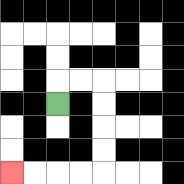{'start': '[2, 4]', 'end': '[0, 7]', 'path_directions': 'U,R,R,D,D,D,D,L,L,L,L', 'path_coordinates': '[[2, 4], [2, 3], [3, 3], [4, 3], [4, 4], [4, 5], [4, 6], [4, 7], [3, 7], [2, 7], [1, 7], [0, 7]]'}